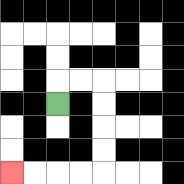{'start': '[2, 4]', 'end': '[0, 7]', 'path_directions': 'U,R,R,D,D,D,D,L,L,L,L', 'path_coordinates': '[[2, 4], [2, 3], [3, 3], [4, 3], [4, 4], [4, 5], [4, 6], [4, 7], [3, 7], [2, 7], [1, 7], [0, 7]]'}